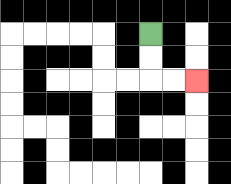{'start': '[6, 1]', 'end': '[8, 3]', 'path_directions': 'D,D,R,R', 'path_coordinates': '[[6, 1], [6, 2], [6, 3], [7, 3], [8, 3]]'}